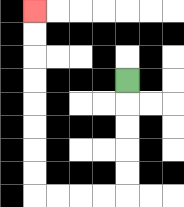{'start': '[5, 3]', 'end': '[1, 0]', 'path_directions': 'D,D,D,D,D,L,L,L,L,U,U,U,U,U,U,U,U', 'path_coordinates': '[[5, 3], [5, 4], [5, 5], [5, 6], [5, 7], [5, 8], [4, 8], [3, 8], [2, 8], [1, 8], [1, 7], [1, 6], [1, 5], [1, 4], [1, 3], [1, 2], [1, 1], [1, 0]]'}